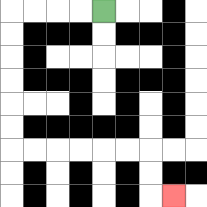{'start': '[4, 0]', 'end': '[7, 8]', 'path_directions': 'L,L,L,L,D,D,D,D,D,D,R,R,R,R,R,R,D,D,R', 'path_coordinates': '[[4, 0], [3, 0], [2, 0], [1, 0], [0, 0], [0, 1], [0, 2], [0, 3], [0, 4], [0, 5], [0, 6], [1, 6], [2, 6], [3, 6], [4, 6], [5, 6], [6, 6], [6, 7], [6, 8], [7, 8]]'}